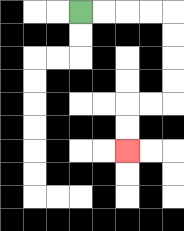{'start': '[3, 0]', 'end': '[5, 6]', 'path_directions': 'R,R,R,R,D,D,D,D,L,L,D,D', 'path_coordinates': '[[3, 0], [4, 0], [5, 0], [6, 0], [7, 0], [7, 1], [7, 2], [7, 3], [7, 4], [6, 4], [5, 4], [5, 5], [5, 6]]'}